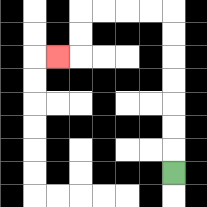{'start': '[7, 7]', 'end': '[2, 2]', 'path_directions': 'U,U,U,U,U,U,U,L,L,L,L,D,D,L', 'path_coordinates': '[[7, 7], [7, 6], [7, 5], [7, 4], [7, 3], [7, 2], [7, 1], [7, 0], [6, 0], [5, 0], [4, 0], [3, 0], [3, 1], [3, 2], [2, 2]]'}